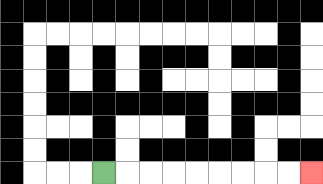{'start': '[4, 7]', 'end': '[13, 7]', 'path_directions': 'R,R,R,R,R,R,R,R,R', 'path_coordinates': '[[4, 7], [5, 7], [6, 7], [7, 7], [8, 7], [9, 7], [10, 7], [11, 7], [12, 7], [13, 7]]'}